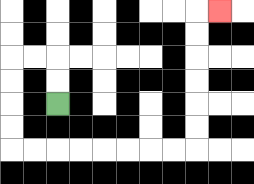{'start': '[2, 4]', 'end': '[9, 0]', 'path_directions': 'U,U,L,L,D,D,D,D,R,R,R,R,R,R,R,R,U,U,U,U,U,U,R', 'path_coordinates': '[[2, 4], [2, 3], [2, 2], [1, 2], [0, 2], [0, 3], [0, 4], [0, 5], [0, 6], [1, 6], [2, 6], [3, 6], [4, 6], [5, 6], [6, 6], [7, 6], [8, 6], [8, 5], [8, 4], [8, 3], [8, 2], [8, 1], [8, 0], [9, 0]]'}